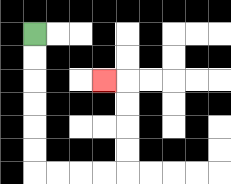{'start': '[1, 1]', 'end': '[4, 3]', 'path_directions': 'D,D,D,D,D,D,R,R,R,R,U,U,U,U,L', 'path_coordinates': '[[1, 1], [1, 2], [1, 3], [1, 4], [1, 5], [1, 6], [1, 7], [2, 7], [3, 7], [4, 7], [5, 7], [5, 6], [5, 5], [5, 4], [5, 3], [4, 3]]'}